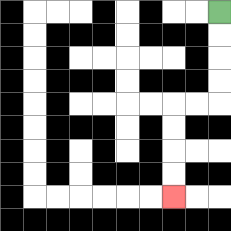{'start': '[9, 0]', 'end': '[7, 8]', 'path_directions': 'D,D,D,D,L,L,D,D,D,D', 'path_coordinates': '[[9, 0], [9, 1], [9, 2], [9, 3], [9, 4], [8, 4], [7, 4], [7, 5], [7, 6], [7, 7], [7, 8]]'}